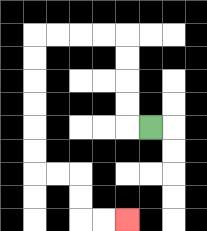{'start': '[6, 5]', 'end': '[5, 9]', 'path_directions': 'L,U,U,U,U,L,L,L,L,D,D,D,D,D,D,R,R,D,D,R,R', 'path_coordinates': '[[6, 5], [5, 5], [5, 4], [5, 3], [5, 2], [5, 1], [4, 1], [3, 1], [2, 1], [1, 1], [1, 2], [1, 3], [1, 4], [1, 5], [1, 6], [1, 7], [2, 7], [3, 7], [3, 8], [3, 9], [4, 9], [5, 9]]'}